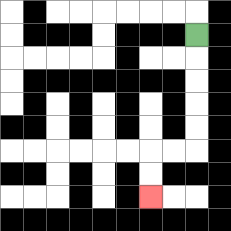{'start': '[8, 1]', 'end': '[6, 8]', 'path_directions': 'D,D,D,D,D,L,L,D,D', 'path_coordinates': '[[8, 1], [8, 2], [8, 3], [8, 4], [8, 5], [8, 6], [7, 6], [6, 6], [6, 7], [6, 8]]'}